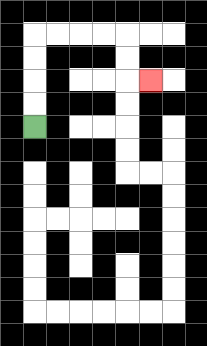{'start': '[1, 5]', 'end': '[6, 3]', 'path_directions': 'U,U,U,U,R,R,R,R,D,D,R', 'path_coordinates': '[[1, 5], [1, 4], [1, 3], [1, 2], [1, 1], [2, 1], [3, 1], [4, 1], [5, 1], [5, 2], [5, 3], [6, 3]]'}